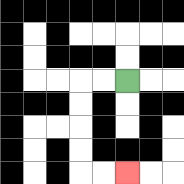{'start': '[5, 3]', 'end': '[5, 7]', 'path_directions': 'L,L,D,D,D,D,R,R', 'path_coordinates': '[[5, 3], [4, 3], [3, 3], [3, 4], [3, 5], [3, 6], [3, 7], [4, 7], [5, 7]]'}